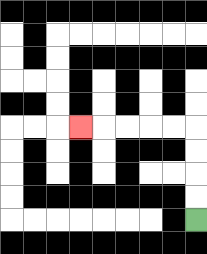{'start': '[8, 9]', 'end': '[3, 5]', 'path_directions': 'U,U,U,U,L,L,L,L,L', 'path_coordinates': '[[8, 9], [8, 8], [8, 7], [8, 6], [8, 5], [7, 5], [6, 5], [5, 5], [4, 5], [3, 5]]'}